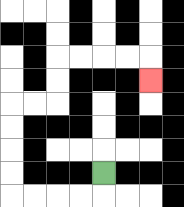{'start': '[4, 7]', 'end': '[6, 3]', 'path_directions': 'D,L,L,L,L,U,U,U,U,R,R,U,U,R,R,R,R,D', 'path_coordinates': '[[4, 7], [4, 8], [3, 8], [2, 8], [1, 8], [0, 8], [0, 7], [0, 6], [0, 5], [0, 4], [1, 4], [2, 4], [2, 3], [2, 2], [3, 2], [4, 2], [5, 2], [6, 2], [6, 3]]'}